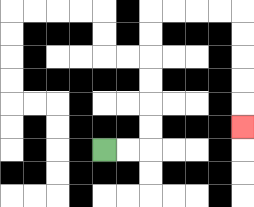{'start': '[4, 6]', 'end': '[10, 5]', 'path_directions': 'R,R,U,U,U,U,U,U,R,R,R,R,D,D,D,D,D', 'path_coordinates': '[[4, 6], [5, 6], [6, 6], [6, 5], [6, 4], [6, 3], [6, 2], [6, 1], [6, 0], [7, 0], [8, 0], [9, 0], [10, 0], [10, 1], [10, 2], [10, 3], [10, 4], [10, 5]]'}